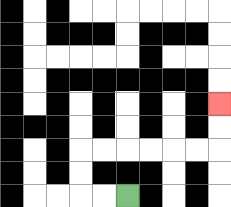{'start': '[5, 8]', 'end': '[9, 4]', 'path_directions': 'L,L,U,U,R,R,R,R,R,R,U,U', 'path_coordinates': '[[5, 8], [4, 8], [3, 8], [3, 7], [3, 6], [4, 6], [5, 6], [6, 6], [7, 6], [8, 6], [9, 6], [9, 5], [9, 4]]'}